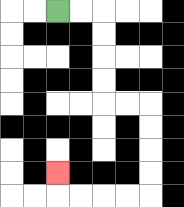{'start': '[2, 0]', 'end': '[2, 7]', 'path_directions': 'R,R,D,D,D,D,R,R,D,D,D,D,L,L,L,L,U', 'path_coordinates': '[[2, 0], [3, 0], [4, 0], [4, 1], [4, 2], [4, 3], [4, 4], [5, 4], [6, 4], [6, 5], [6, 6], [6, 7], [6, 8], [5, 8], [4, 8], [3, 8], [2, 8], [2, 7]]'}